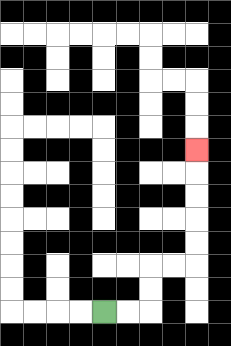{'start': '[4, 13]', 'end': '[8, 6]', 'path_directions': 'R,R,U,U,R,R,U,U,U,U,U', 'path_coordinates': '[[4, 13], [5, 13], [6, 13], [6, 12], [6, 11], [7, 11], [8, 11], [8, 10], [8, 9], [8, 8], [8, 7], [8, 6]]'}